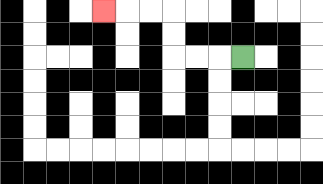{'start': '[10, 2]', 'end': '[4, 0]', 'path_directions': 'L,L,L,U,U,L,L,L', 'path_coordinates': '[[10, 2], [9, 2], [8, 2], [7, 2], [7, 1], [7, 0], [6, 0], [5, 0], [4, 0]]'}